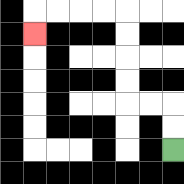{'start': '[7, 6]', 'end': '[1, 1]', 'path_directions': 'U,U,L,L,U,U,U,U,L,L,L,L,D', 'path_coordinates': '[[7, 6], [7, 5], [7, 4], [6, 4], [5, 4], [5, 3], [5, 2], [5, 1], [5, 0], [4, 0], [3, 0], [2, 0], [1, 0], [1, 1]]'}